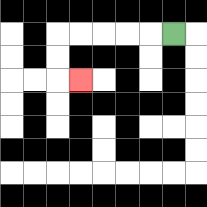{'start': '[7, 1]', 'end': '[3, 3]', 'path_directions': 'L,L,L,L,L,D,D,R', 'path_coordinates': '[[7, 1], [6, 1], [5, 1], [4, 1], [3, 1], [2, 1], [2, 2], [2, 3], [3, 3]]'}